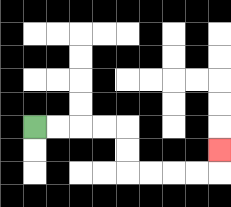{'start': '[1, 5]', 'end': '[9, 6]', 'path_directions': 'R,R,R,R,D,D,R,R,R,R,U', 'path_coordinates': '[[1, 5], [2, 5], [3, 5], [4, 5], [5, 5], [5, 6], [5, 7], [6, 7], [7, 7], [8, 7], [9, 7], [9, 6]]'}